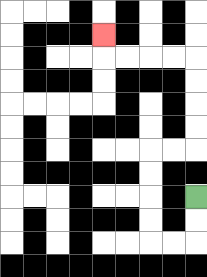{'start': '[8, 8]', 'end': '[4, 1]', 'path_directions': 'D,D,L,L,U,U,U,U,R,R,U,U,U,U,L,L,L,L,U', 'path_coordinates': '[[8, 8], [8, 9], [8, 10], [7, 10], [6, 10], [6, 9], [6, 8], [6, 7], [6, 6], [7, 6], [8, 6], [8, 5], [8, 4], [8, 3], [8, 2], [7, 2], [6, 2], [5, 2], [4, 2], [4, 1]]'}